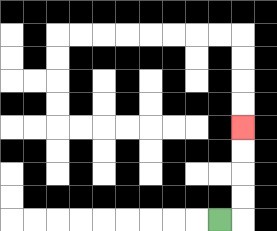{'start': '[9, 9]', 'end': '[10, 5]', 'path_directions': 'R,U,U,U,U', 'path_coordinates': '[[9, 9], [10, 9], [10, 8], [10, 7], [10, 6], [10, 5]]'}